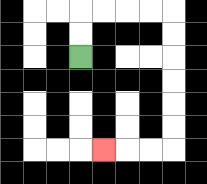{'start': '[3, 2]', 'end': '[4, 6]', 'path_directions': 'U,U,R,R,R,R,D,D,D,D,D,D,L,L,L', 'path_coordinates': '[[3, 2], [3, 1], [3, 0], [4, 0], [5, 0], [6, 0], [7, 0], [7, 1], [7, 2], [7, 3], [7, 4], [7, 5], [7, 6], [6, 6], [5, 6], [4, 6]]'}